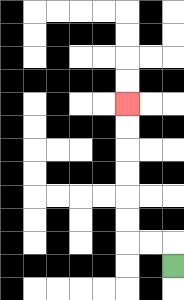{'start': '[7, 11]', 'end': '[5, 4]', 'path_directions': 'U,L,L,U,U,U,U,U,U', 'path_coordinates': '[[7, 11], [7, 10], [6, 10], [5, 10], [5, 9], [5, 8], [5, 7], [5, 6], [5, 5], [5, 4]]'}